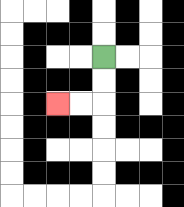{'start': '[4, 2]', 'end': '[2, 4]', 'path_directions': 'D,D,L,L', 'path_coordinates': '[[4, 2], [4, 3], [4, 4], [3, 4], [2, 4]]'}